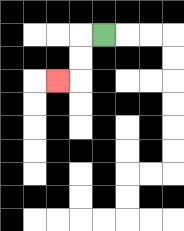{'start': '[4, 1]', 'end': '[2, 3]', 'path_directions': 'L,D,D,L', 'path_coordinates': '[[4, 1], [3, 1], [3, 2], [3, 3], [2, 3]]'}